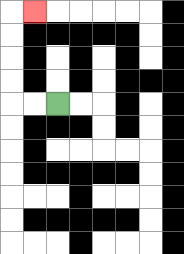{'start': '[2, 4]', 'end': '[1, 0]', 'path_directions': 'L,L,U,U,U,U,R', 'path_coordinates': '[[2, 4], [1, 4], [0, 4], [0, 3], [0, 2], [0, 1], [0, 0], [1, 0]]'}